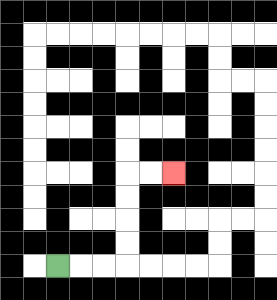{'start': '[2, 11]', 'end': '[7, 7]', 'path_directions': 'R,R,R,U,U,U,U,R,R', 'path_coordinates': '[[2, 11], [3, 11], [4, 11], [5, 11], [5, 10], [5, 9], [5, 8], [5, 7], [6, 7], [7, 7]]'}